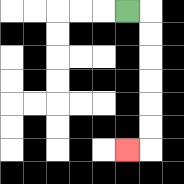{'start': '[5, 0]', 'end': '[5, 6]', 'path_directions': 'R,D,D,D,D,D,D,L', 'path_coordinates': '[[5, 0], [6, 0], [6, 1], [6, 2], [6, 3], [6, 4], [6, 5], [6, 6], [5, 6]]'}